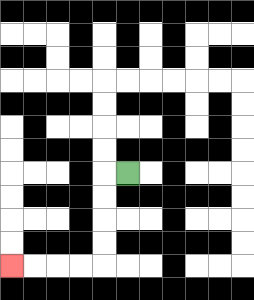{'start': '[5, 7]', 'end': '[0, 11]', 'path_directions': 'L,D,D,D,D,L,L,L,L', 'path_coordinates': '[[5, 7], [4, 7], [4, 8], [4, 9], [4, 10], [4, 11], [3, 11], [2, 11], [1, 11], [0, 11]]'}